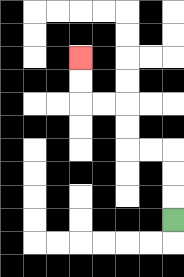{'start': '[7, 9]', 'end': '[3, 2]', 'path_directions': 'U,U,U,L,L,U,U,L,L,U,U', 'path_coordinates': '[[7, 9], [7, 8], [7, 7], [7, 6], [6, 6], [5, 6], [5, 5], [5, 4], [4, 4], [3, 4], [3, 3], [3, 2]]'}